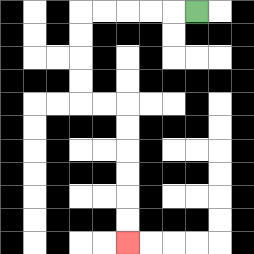{'start': '[8, 0]', 'end': '[5, 10]', 'path_directions': 'L,L,L,L,L,D,D,D,D,R,R,D,D,D,D,D,D', 'path_coordinates': '[[8, 0], [7, 0], [6, 0], [5, 0], [4, 0], [3, 0], [3, 1], [3, 2], [3, 3], [3, 4], [4, 4], [5, 4], [5, 5], [5, 6], [5, 7], [5, 8], [5, 9], [5, 10]]'}